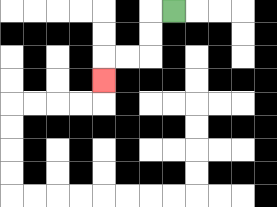{'start': '[7, 0]', 'end': '[4, 3]', 'path_directions': 'L,D,D,L,L,D', 'path_coordinates': '[[7, 0], [6, 0], [6, 1], [6, 2], [5, 2], [4, 2], [4, 3]]'}